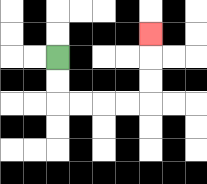{'start': '[2, 2]', 'end': '[6, 1]', 'path_directions': 'D,D,R,R,R,R,U,U,U', 'path_coordinates': '[[2, 2], [2, 3], [2, 4], [3, 4], [4, 4], [5, 4], [6, 4], [6, 3], [6, 2], [6, 1]]'}